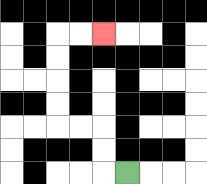{'start': '[5, 7]', 'end': '[4, 1]', 'path_directions': 'L,U,U,L,L,U,U,U,U,R,R', 'path_coordinates': '[[5, 7], [4, 7], [4, 6], [4, 5], [3, 5], [2, 5], [2, 4], [2, 3], [2, 2], [2, 1], [3, 1], [4, 1]]'}